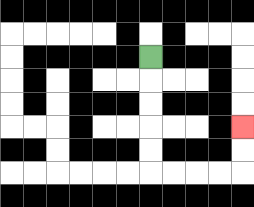{'start': '[6, 2]', 'end': '[10, 5]', 'path_directions': 'D,D,D,D,D,R,R,R,R,U,U', 'path_coordinates': '[[6, 2], [6, 3], [6, 4], [6, 5], [6, 6], [6, 7], [7, 7], [8, 7], [9, 7], [10, 7], [10, 6], [10, 5]]'}